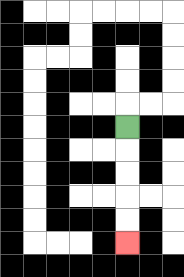{'start': '[5, 5]', 'end': '[5, 10]', 'path_directions': 'D,D,D,D,D', 'path_coordinates': '[[5, 5], [5, 6], [5, 7], [5, 8], [5, 9], [5, 10]]'}